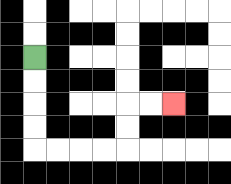{'start': '[1, 2]', 'end': '[7, 4]', 'path_directions': 'D,D,D,D,R,R,R,R,U,U,R,R', 'path_coordinates': '[[1, 2], [1, 3], [1, 4], [1, 5], [1, 6], [2, 6], [3, 6], [4, 6], [5, 6], [5, 5], [5, 4], [6, 4], [7, 4]]'}